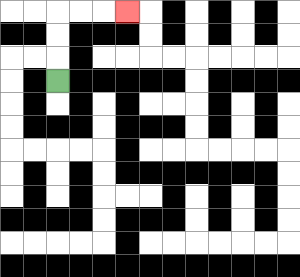{'start': '[2, 3]', 'end': '[5, 0]', 'path_directions': 'U,U,U,R,R,R', 'path_coordinates': '[[2, 3], [2, 2], [2, 1], [2, 0], [3, 0], [4, 0], [5, 0]]'}